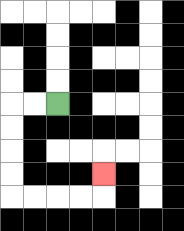{'start': '[2, 4]', 'end': '[4, 7]', 'path_directions': 'L,L,D,D,D,D,R,R,R,R,U', 'path_coordinates': '[[2, 4], [1, 4], [0, 4], [0, 5], [0, 6], [0, 7], [0, 8], [1, 8], [2, 8], [3, 8], [4, 8], [4, 7]]'}